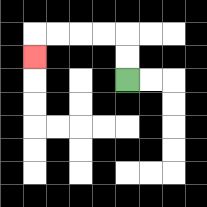{'start': '[5, 3]', 'end': '[1, 2]', 'path_directions': 'U,U,L,L,L,L,D', 'path_coordinates': '[[5, 3], [5, 2], [5, 1], [4, 1], [3, 1], [2, 1], [1, 1], [1, 2]]'}